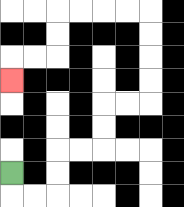{'start': '[0, 7]', 'end': '[0, 3]', 'path_directions': 'D,R,R,U,U,R,R,U,U,R,R,U,U,U,U,L,L,L,L,D,D,L,L,D', 'path_coordinates': '[[0, 7], [0, 8], [1, 8], [2, 8], [2, 7], [2, 6], [3, 6], [4, 6], [4, 5], [4, 4], [5, 4], [6, 4], [6, 3], [6, 2], [6, 1], [6, 0], [5, 0], [4, 0], [3, 0], [2, 0], [2, 1], [2, 2], [1, 2], [0, 2], [0, 3]]'}